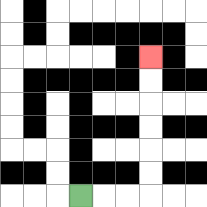{'start': '[3, 8]', 'end': '[6, 2]', 'path_directions': 'R,R,R,U,U,U,U,U,U', 'path_coordinates': '[[3, 8], [4, 8], [5, 8], [6, 8], [6, 7], [6, 6], [6, 5], [6, 4], [6, 3], [6, 2]]'}